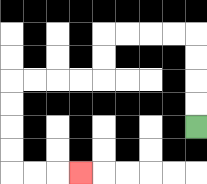{'start': '[8, 5]', 'end': '[3, 7]', 'path_directions': 'U,U,U,U,L,L,L,L,D,D,L,L,L,L,D,D,D,D,R,R,R', 'path_coordinates': '[[8, 5], [8, 4], [8, 3], [8, 2], [8, 1], [7, 1], [6, 1], [5, 1], [4, 1], [4, 2], [4, 3], [3, 3], [2, 3], [1, 3], [0, 3], [0, 4], [0, 5], [0, 6], [0, 7], [1, 7], [2, 7], [3, 7]]'}